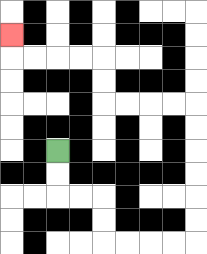{'start': '[2, 6]', 'end': '[0, 1]', 'path_directions': 'D,D,R,R,D,D,R,R,R,R,U,U,U,U,U,U,L,L,L,L,U,U,L,L,L,L,U', 'path_coordinates': '[[2, 6], [2, 7], [2, 8], [3, 8], [4, 8], [4, 9], [4, 10], [5, 10], [6, 10], [7, 10], [8, 10], [8, 9], [8, 8], [8, 7], [8, 6], [8, 5], [8, 4], [7, 4], [6, 4], [5, 4], [4, 4], [4, 3], [4, 2], [3, 2], [2, 2], [1, 2], [0, 2], [0, 1]]'}